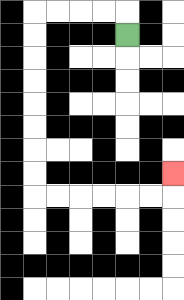{'start': '[5, 1]', 'end': '[7, 7]', 'path_directions': 'U,L,L,L,L,D,D,D,D,D,D,D,D,R,R,R,R,R,R,U', 'path_coordinates': '[[5, 1], [5, 0], [4, 0], [3, 0], [2, 0], [1, 0], [1, 1], [1, 2], [1, 3], [1, 4], [1, 5], [1, 6], [1, 7], [1, 8], [2, 8], [3, 8], [4, 8], [5, 8], [6, 8], [7, 8], [7, 7]]'}